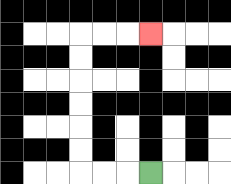{'start': '[6, 7]', 'end': '[6, 1]', 'path_directions': 'L,L,L,U,U,U,U,U,U,R,R,R', 'path_coordinates': '[[6, 7], [5, 7], [4, 7], [3, 7], [3, 6], [3, 5], [3, 4], [3, 3], [3, 2], [3, 1], [4, 1], [5, 1], [6, 1]]'}